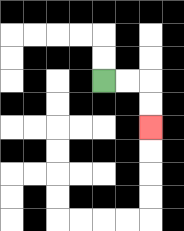{'start': '[4, 3]', 'end': '[6, 5]', 'path_directions': 'R,R,D,D', 'path_coordinates': '[[4, 3], [5, 3], [6, 3], [6, 4], [6, 5]]'}